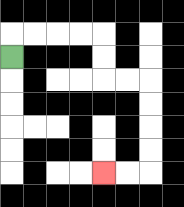{'start': '[0, 2]', 'end': '[4, 7]', 'path_directions': 'U,R,R,R,R,D,D,R,R,D,D,D,D,L,L', 'path_coordinates': '[[0, 2], [0, 1], [1, 1], [2, 1], [3, 1], [4, 1], [4, 2], [4, 3], [5, 3], [6, 3], [6, 4], [6, 5], [6, 6], [6, 7], [5, 7], [4, 7]]'}